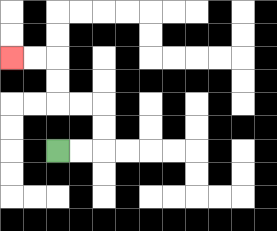{'start': '[2, 6]', 'end': '[0, 2]', 'path_directions': 'R,R,U,U,L,L,U,U,L,L', 'path_coordinates': '[[2, 6], [3, 6], [4, 6], [4, 5], [4, 4], [3, 4], [2, 4], [2, 3], [2, 2], [1, 2], [0, 2]]'}